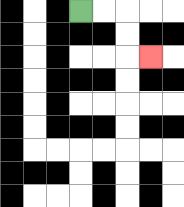{'start': '[3, 0]', 'end': '[6, 2]', 'path_directions': 'R,R,D,D,R', 'path_coordinates': '[[3, 0], [4, 0], [5, 0], [5, 1], [5, 2], [6, 2]]'}